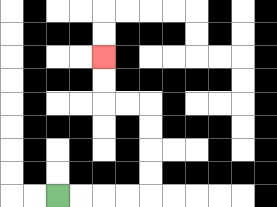{'start': '[2, 8]', 'end': '[4, 2]', 'path_directions': 'R,R,R,R,U,U,U,U,L,L,U,U', 'path_coordinates': '[[2, 8], [3, 8], [4, 8], [5, 8], [6, 8], [6, 7], [6, 6], [6, 5], [6, 4], [5, 4], [4, 4], [4, 3], [4, 2]]'}